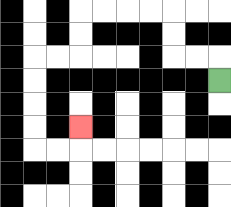{'start': '[9, 3]', 'end': '[3, 5]', 'path_directions': 'U,L,L,U,U,L,L,L,L,D,D,L,L,D,D,D,D,R,R,U', 'path_coordinates': '[[9, 3], [9, 2], [8, 2], [7, 2], [7, 1], [7, 0], [6, 0], [5, 0], [4, 0], [3, 0], [3, 1], [3, 2], [2, 2], [1, 2], [1, 3], [1, 4], [1, 5], [1, 6], [2, 6], [3, 6], [3, 5]]'}